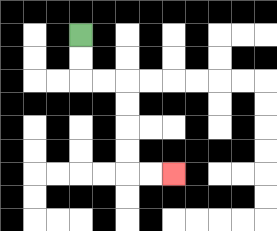{'start': '[3, 1]', 'end': '[7, 7]', 'path_directions': 'D,D,R,R,D,D,D,D,R,R', 'path_coordinates': '[[3, 1], [3, 2], [3, 3], [4, 3], [5, 3], [5, 4], [5, 5], [5, 6], [5, 7], [6, 7], [7, 7]]'}